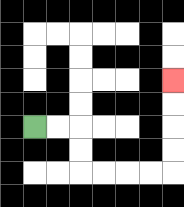{'start': '[1, 5]', 'end': '[7, 3]', 'path_directions': 'R,R,D,D,R,R,R,R,U,U,U,U', 'path_coordinates': '[[1, 5], [2, 5], [3, 5], [3, 6], [3, 7], [4, 7], [5, 7], [6, 7], [7, 7], [7, 6], [7, 5], [7, 4], [7, 3]]'}